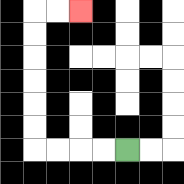{'start': '[5, 6]', 'end': '[3, 0]', 'path_directions': 'L,L,L,L,U,U,U,U,U,U,R,R', 'path_coordinates': '[[5, 6], [4, 6], [3, 6], [2, 6], [1, 6], [1, 5], [1, 4], [1, 3], [1, 2], [1, 1], [1, 0], [2, 0], [3, 0]]'}